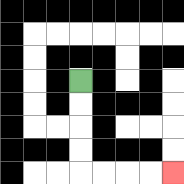{'start': '[3, 3]', 'end': '[7, 7]', 'path_directions': 'D,D,D,D,R,R,R,R', 'path_coordinates': '[[3, 3], [3, 4], [3, 5], [3, 6], [3, 7], [4, 7], [5, 7], [6, 7], [7, 7]]'}